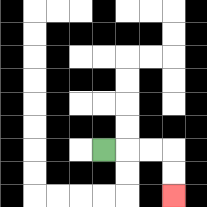{'start': '[4, 6]', 'end': '[7, 8]', 'path_directions': 'R,R,R,D,D', 'path_coordinates': '[[4, 6], [5, 6], [6, 6], [7, 6], [7, 7], [7, 8]]'}